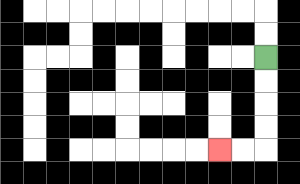{'start': '[11, 2]', 'end': '[9, 6]', 'path_directions': 'D,D,D,D,L,L', 'path_coordinates': '[[11, 2], [11, 3], [11, 4], [11, 5], [11, 6], [10, 6], [9, 6]]'}